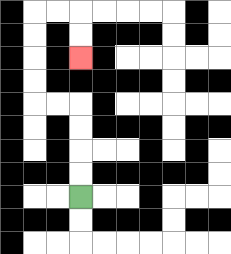{'start': '[3, 8]', 'end': '[3, 2]', 'path_directions': 'U,U,U,U,L,L,U,U,U,U,R,R,D,D', 'path_coordinates': '[[3, 8], [3, 7], [3, 6], [3, 5], [3, 4], [2, 4], [1, 4], [1, 3], [1, 2], [1, 1], [1, 0], [2, 0], [3, 0], [3, 1], [3, 2]]'}